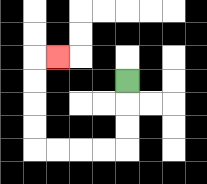{'start': '[5, 3]', 'end': '[2, 2]', 'path_directions': 'D,D,D,L,L,L,L,U,U,U,U,R', 'path_coordinates': '[[5, 3], [5, 4], [5, 5], [5, 6], [4, 6], [3, 6], [2, 6], [1, 6], [1, 5], [1, 4], [1, 3], [1, 2], [2, 2]]'}